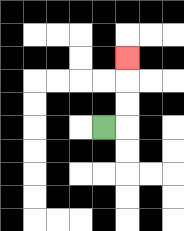{'start': '[4, 5]', 'end': '[5, 2]', 'path_directions': 'R,U,U,U', 'path_coordinates': '[[4, 5], [5, 5], [5, 4], [5, 3], [5, 2]]'}